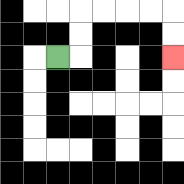{'start': '[2, 2]', 'end': '[7, 2]', 'path_directions': 'R,U,U,R,R,R,R,D,D', 'path_coordinates': '[[2, 2], [3, 2], [3, 1], [3, 0], [4, 0], [5, 0], [6, 0], [7, 0], [7, 1], [7, 2]]'}